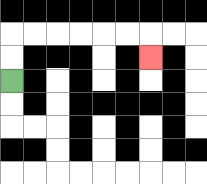{'start': '[0, 3]', 'end': '[6, 2]', 'path_directions': 'U,U,R,R,R,R,R,R,D', 'path_coordinates': '[[0, 3], [0, 2], [0, 1], [1, 1], [2, 1], [3, 1], [4, 1], [5, 1], [6, 1], [6, 2]]'}